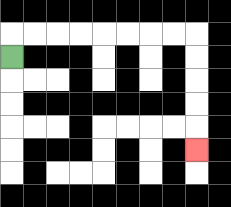{'start': '[0, 2]', 'end': '[8, 6]', 'path_directions': 'U,R,R,R,R,R,R,R,R,D,D,D,D,D', 'path_coordinates': '[[0, 2], [0, 1], [1, 1], [2, 1], [3, 1], [4, 1], [5, 1], [6, 1], [7, 1], [8, 1], [8, 2], [8, 3], [8, 4], [8, 5], [8, 6]]'}